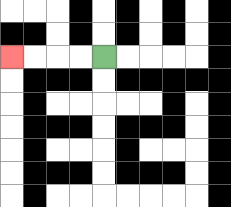{'start': '[4, 2]', 'end': '[0, 2]', 'path_directions': 'L,L,L,L', 'path_coordinates': '[[4, 2], [3, 2], [2, 2], [1, 2], [0, 2]]'}